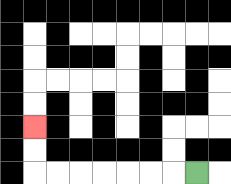{'start': '[8, 7]', 'end': '[1, 5]', 'path_directions': 'L,L,L,L,L,L,L,U,U', 'path_coordinates': '[[8, 7], [7, 7], [6, 7], [5, 7], [4, 7], [3, 7], [2, 7], [1, 7], [1, 6], [1, 5]]'}